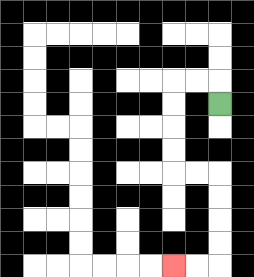{'start': '[9, 4]', 'end': '[7, 11]', 'path_directions': 'U,L,L,D,D,D,D,R,R,D,D,D,D,L,L', 'path_coordinates': '[[9, 4], [9, 3], [8, 3], [7, 3], [7, 4], [7, 5], [7, 6], [7, 7], [8, 7], [9, 7], [9, 8], [9, 9], [9, 10], [9, 11], [8, 11], [7, 11]]'}